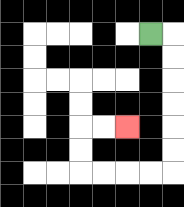{'start': '[6, 1]', 'end': '[5, 5]', 'path_directions': 'R,D,D,D,D,D,D,L,L,L,L,U,U,R,R', 'path_coordinates': '[[6, 1], [7, 1], [7, 2], [7, 3], [7, 4], [7, 5], [7, 6], [7, 7], [6, 7], [5, 7], [4, 7], [3, 7], [3, 6], [3, 5], [4, 5], [5, 5]]'}